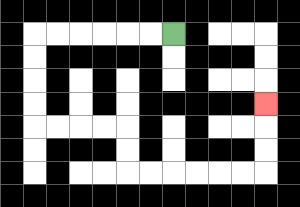{'start': '[7, 1]', 'end': '[11, 4]', 'path_directions': 'L,L,L,L,L,L,D,D,D,D,R,R,R,R,D,D,R,R,R,R,R,R,U,U,U', 'path_coordinates': '[[7, 1], [6, 1], [5, 1], [4, 1], [3, 1], [2, 1], [1, 1], [1, 2], [1, 3], [1, 4], [1, 5], [2, 5], [3, 5], [4, 5], [5, 5], [5, 6], [5, 7], [6, 7], [7, 7], [8, 7], [9, 7], [10, 7], [11, 7], [11, 6], [11, 5], [11, 4]]'}